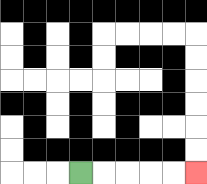{'start': '[3, 7]', 'end': '[8, 7]', 'path_directions': 'R,R,R,R,R', 'path_coordinates': '[[3, 7], [4, 7], [5, 7], [6, 7], [7, 7], [8, 7]]'}